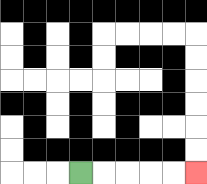{'start': '[3, 7]', 'end': '[8, 7]', 'path_directions': 'R,R,R,R,R', 'path_coordinates': '[[3, 7], [4, 7], [5, 7], [6, 7], [7, 7], [8, 7]]'}